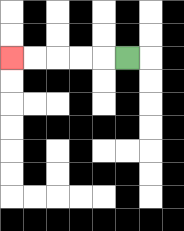{'start': '[5, 2]', 'end': '[0, 2]', 'path_directions': 'L,L,L,L,L', 'path_coordinates': '[[5, 2], [4, 2], [3, 2], [2, 2], [1, 2], [0, 2]]'}